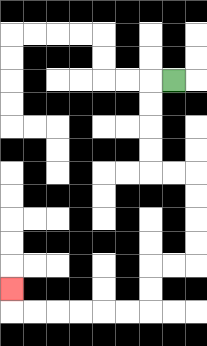{'start': '[7, 3]', 'end': '[0, 12]', 'path_directions': 'L,D,D,D,D,R,R,D,D,D,D,L,L,D,D,L,L,L,L,L,L,U', 'path_coordinates': '[[7, 3], [6, 3], [6, 4], [6, 5], [6, 6], [6, 7], [7, 7], [8, 7], [8, 8], [8, 9], [8, 10], [8, 11], [7, 11], [6, 11], [6, 12], [6, 13], [5, 13], [4, 13], [3, 13], [2, 13], [1, 13], [0, 13], [0, 12]]'}